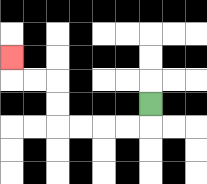{'start': '[6, 4]', 'end': '[0, 2]', 'path_directions': 'D,L,L,L,L,U,U,L,L,U', 'path_coordinates': '[[6, 4], [6, 5], [5, 5], [4, 5], [3, 5], [2, 5], [2, 4], [2, 3], [1, 3], [0, 3], [0, 2]]'}